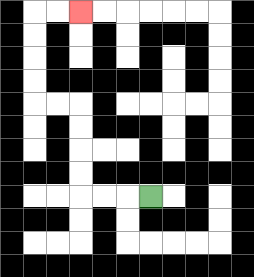{'start': '[6, 8]', 'end': '[3, 0]', 'path_directions': 'L,L,L,U,U,U,U,L,L,U,U,U,U,R,R', 'path_coordinates': '[[6, 8], [5, 8], [4, 8], [3, 8], [3, 7], [3, 6], [3, 5], [3, 4], [2, 4], [1, 4], [1, 3], [1, 2], [1, 1], [1, 0], [2, 0], [3, 0]]'}